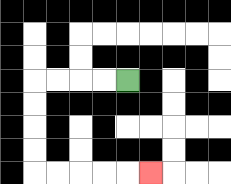{'start': '[5, 3]', 'end': '[6, 7]', 'path_directions': 'L,L,L,L,D,D,D,D,R,R,R,R,R', 'path_coordinates': '[[5, 3], [4, 3], [3, 3], [2, 3], [1, 3], [1, 4], [1, 5], [1, 6], [1, 7], [2, 7], [3, 7], [4, 7], [5, 7], [6, 7]]'}